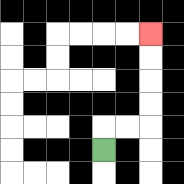{'start': '[4, 6]', 'end': '[6, 1]', 'path_directions': 'U,R,R,U,U,U,U', 'path_coordinates': '[[4, 6], [4, 5], [5, 5], [6, 5], [6, 4], [6, 3], [6, 2], [6, 1]]'}